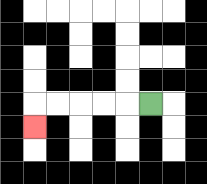{'start': '[6, 4]', 'end': '[1, 5]', 'path_directions': 'L,L,L,L,L,D', 'path_coordinates': '[[6, 4], [5, 4], [4, 4], [3, 4], [2, 4], [1, 4], [1, 5]]'}